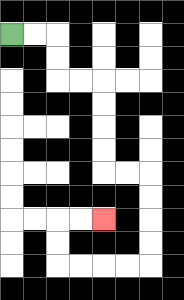{'start': '[0, 1]', 'end': '[4, 9]', 'path_directions': 'R,R,D,D,R,R,D,D,D,D,R,R,D,D,D,D,L,L,L,L,U,U,R,R', 'path_coordinates': '[[0, 1], [1, 1], [2, 1], [2, 2], [2, 3], [3, 3], [4, 3], [4, 4], [4, 5], [4, 6], [4, 7], [5, 7], [6, 7], [6, 8], [6, 9], [6, 10], [6, 11], [5, 11], [4, 11], [3, 11], [2, 11], [2, 10], [2, 9], [3, 9], [4, 9]]'}